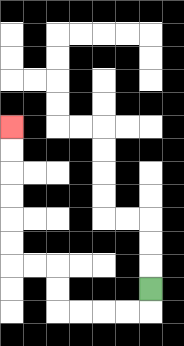{'start': '[6, 12]', 'end': '[0, 5]', 'path_directions': 'D,L,L,L,L,U,U,L,L,U,U,U,U,U,U', 'path_coordinates': '[[6, 12], [6, 13], [5, 13], [4, 13], [3, 13], [2, 13], [2, 12], [2, 11], [1, 11], [0, 11], [0, 10], [0, 9], [0, 8], [0, 7], [0, 6], [0, 5]]'}